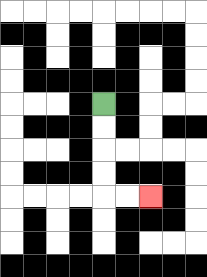{'start': '[4, 4]', 'end': '[6, 8]', 'path_directions': 'D,D,D,D,R,R', 'path_coordinates': '[[4, 4], [4, 5], [4, 6], [4, 7], [4, 8], [5, 8], [6, 8]]'}